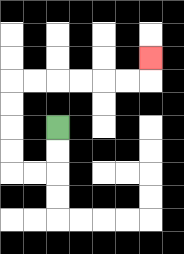{'start': '[2, 5]', 'end': '[6, 2]', 'path_directions': 'D,D,L,L,U,U,U,U,R,R,R,R,R,R,U', 'path_coordinates': '[[2, 5], [2, 6], [2, 7], [1, 7], [0, 7], [0, 6], [0, 5], [0, 4], [0, 3], [1, 3], [2, 3], [3, 3], [4, 3], [5, 3], [6, 3], [6, 2]]'}